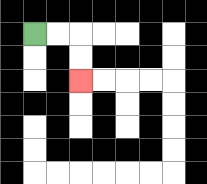{'start': '[1, 1]', 'end': '[3, 3]', 'path_directions': 'R,R,D,D', 'path_coordinates': '[[1, 1], [2, 1], [3, 1], [3, 2], [3, 3]]'}